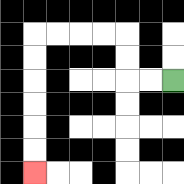{'start': '[7, 3]', 'end': '[1, 7]', 'path_directions': 'L,L,U,U,L,L,L,L,D,D,D,D,D,D', 'path_coordinates': '[[7, 3], [6, 3], [5, 3], [5, 2], [5, 1], [4, 1], [3, 1], [2, 1], [1, 1], [1, 2], [1, 3], [1, 4], [1, 5], [1, 6], [1, 7]]'}